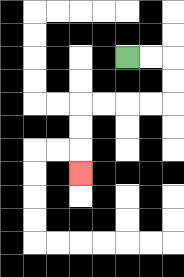{'start': '[5, 2]', 'end': '[3, 7]', 'path_directions': 'R,R,D,D,L,L,L,L,D,D,D', 'path_coordinates': '[[5, 2], [6, 2], [7, 2], [7, 3], [7, 4], [6, 4], [5, 4], [4, 4], [3, 4], [3, 5], [3, 6], [3, 7]]'}